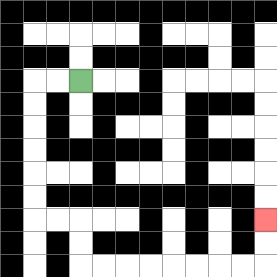{'start': '[3, 3]', 'end': '[11, 9]', 'path_directions': 'L,L,D,D,D,D,D,D,R,R,D,D,R,R,R,R,R,R,R,R,U,U', 'path_coordinates': '[[3, 3], [2, 3], [1, 3], [1, 4], [1, 5], [1, 6], [1, 7], [1, 8], [1, 9], [2, 9], [3, 9], [3, 10], [3, 11], [4, 11], [5, 11], [6, 11], [7, 11], [8, 11], [9, 11], [10, 11], [11, 11], [11, 10], [11, 9]]'}